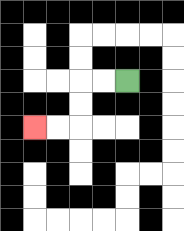{'start': '[5, 3]', 'end': '[1, 5]', 'path_directions': 'L,L,D,D,L,L', 'path_coordinates': '[[5, 3], [4, 3], [3, 3], [3, 4], [3, 5], [2, 5], [1, 5]]'}